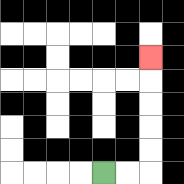{'start': '[4, 7]', 'end': '[6, 2]', 'path_directions': 'R,R,U,U,U,U,U', 'path_coordinates': '[[4, 7], [5, 7], [6, 7], [6, 6], [6, 5], [6, 4], [6, 3], [6, 2]]'}